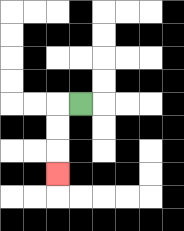{'start': '[3, 4]', 'end': '[2, 7]', 'path_directions': 'L,D,D,D', 'path_coordinates': '[[3, 4], [2, 4], [2, 5], [2, 6], [2, 7]]'}